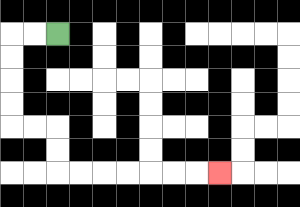{'start': '[2, 1]', 'end': '[9, 7]', 'path_directions': 'L,L,D,D,D,D,R,R,D,D,R,R,R,R,R,R,R', 'path_coordinates': '[[2, 1], [1, 1], [0, 1], [0, 2], [0, 3], [0, 4], [0, 5], [1, 5], [2, 5], [2, 6], [2, 7], [3, 7], [4, 7], [5, 7], [6, 7], [7, 7], [8, 7], [9, 7]]'}